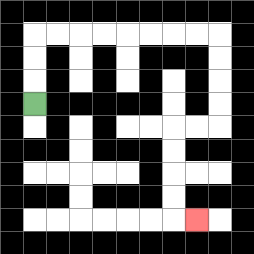{'start': '[1, 4]', 'end': '[8, 9]', 'path_directions': 'U,U,U,R,R,R,R,R,R,R,R,D,D,D,D,L,L,D,D,D,D,R', 'path_coordinates': '[[1, 4], [1, 3], [1, 2], [1, 1], [2, 1], [3, 1], [4, 1], [5, 1], [6, 1], [7, 1], [8, 1], [9, 1], [9, 2], [9, 3], [9, 4], [9, 5], [8, 5], [7, 5], [7, 6], [7, 7], [7, 8], [7, 9], [8, 9]]'}